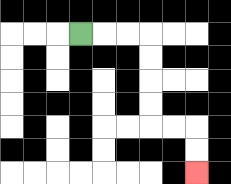{'start': '[3, 1]', 'end': '[8, 7]', 'path_directions': 'R,R,R,D,D,D,D,R,R,D,D', 'path_coordinates': '[[3, 1], [4, 1], [5, 1], [6, 1], [6, 2], [6, 3], [6, 4], [6, 5], [7, 5], [8, 5], [8, 6], [8, 7]]'}